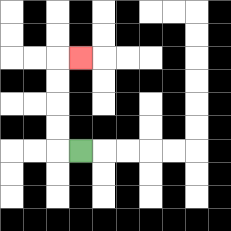{'start': '[3, 6]', 'end': '[3, 2]', 'path_directions': 'L,U,U,U,U,R', 'path_coordinates': '[[3, 6], [2, 6], [2, 5], [2, 4], [2, 3], [2, 2], [3, 2]]'}